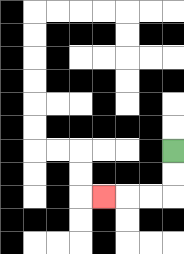{'start': '[7, 6]', 'end': '[4, 8]', 'path_directions': 'D,D,L,L,L', 'path_coordinates': '[[7, 6], [7, 7], [7, 8], [6, 8], [5, 8], [4, 8]]'}